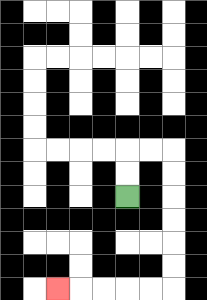{'start': '[5, 8]', 'end': '[2, 12]', 'path_directions': 'U,U,R,R,D,D,D,D,D,D,L,L,L,L,L', 'path_coordinates': '[[5, 8], [5, 7], [5, 6], [6, 6], [7, 6], [7, 7], [7, 8], [7, 9], [7, 10], [7, 11], [7, 12], [6, 12], [5, 12], [4, 12], [3, 12], [2, 12]]'}